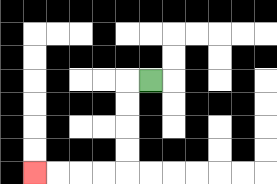{'start': '[6, 3]', 'end': '[1, 7]', 'path_directions': 'L,D,D,D,D,L,L,L,L', 'path_coordinates': '[[6, 3], [5, 3], [5, 4], [5, 5], [5, 6], [5, 7], [4, 7], [3, 7], [2, 7], [1, 7]]'}